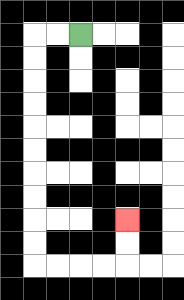{'start': '[3, 1]', 'end': '[5, 9]', 'path_directions': 'L,L,D,D,D,D,D,D,D,D,D,D,R,R,R,R,U,U', 'path_coordinates': '[[3, 1], [2, 1], [1, 1], [1, 2], [1, 3], [1, 4], [1, 5], [1, 6], [1, 7], [1, 8], [1, 9], [1, 10], [1, 11], [2, 11], [3, 11], [4, 11], [5, 11], [5, 10], [5, 9]]'}